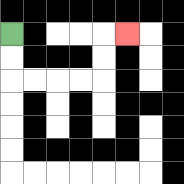{'start': '[0, 1]', 'end': '[5, 1]', 'path_directions': 'D,D,R,R,R,R,U,U,R', 'path_coordinates': '[[0, 1], [0, 2], [0, 3], [1, 3], [2, 3], [3, 3], [4, 3], [4, 2], [4, 1], [5, 1]]'}